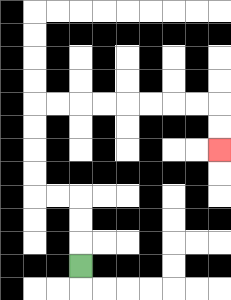{'start': '[3, 11]', 'end': '[9, 6]', 'path_directions': 'U,U,U,L,L,U,U,U,U,R,R,R,R,R,R,R,R,D,D', 'path_coordinates': '[[3, 11], [3, 10], [3, 9], [3, 8], [2, 8], [1, 8], [1, 7], [1, 6], [1, 5], [1, 4], [2, 4], [3, 4], [4, 4], [5, 4], [6, 4], [7, 4], [8, 4], [9, 4], [9, 5], [9, 6]]'}